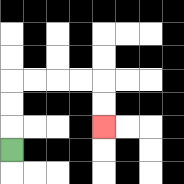{'start': '[0, 6]', 'end': '[4, 5]', 'path_directions': 'U,U,U,R,R,R,R,D,D', 'path_coordinates': '[[0, 6], [0, 5], [0, 4], [0, 3], [1, 3], [2, 3], [3, 3], [4, 3], [4, 4], [4, 5]]'}